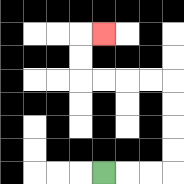{'start': '[4, 7]', 'end': '[4, 1]', 'path_directions': 'R,R,R,U,U,U,U,L,L,L,L,U,U,R', 'path_coordinates': '[[4, 7], [5, 7], [6, 7], [7, 7], [7, 6], [7, 5], [7, 4], [7, 3], [6, 3], [5, 3], [4, 3], [3, 3], [3, 2], [3, 1], [4, 1]]'}